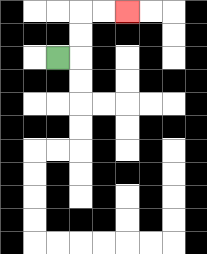{'start': '[2, 2]', 'end': '[5, 0]', 'path_directions': 'R,U,U,R,R', 'path_coordinates': '[[2, 2], [3, 2], [3, 1], [3, 0], [4, 0], [5, 0]]'}